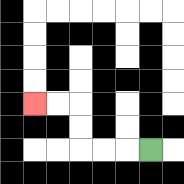{'start': '[6, 6]', 'end': '[1, 4]', 'path_directions': 'L,L,L,U,U,L,L', 'path_coordinates': '[[6, 6], [5, 6], [4, 6], [3, 6], [3, 5], [3, 4], [2, 4], [1, 4]]'}